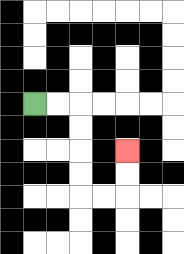{'start': '[1, 4]', 'end': '[5, 6]', 'path_directions': 'R,R,D,D,D,D,R,R,U,U', 'path_coordinates': '[[1, 4], [2, 4], [3, 4], [3, 5], [3, 6], [3, 7], [3, 8], [4, 8], [5, 8], [5, 7], [5, 6]]'}